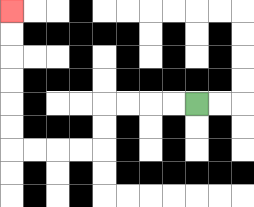{'start': '[8, 4]', 'end': '[0, 0]', 'path_directions': 'L,L,L,L,D,D,L,L,L,L,U,U,U,U,U,U', 'path_coordinates': '[[8, 4], [7, 4], [6, 4], [5, 4], [4, 4], [4, 5], [4, 6], [3, 6], [2, 6], [1, 6], [0, 6], [0, 5], [0, 4], [0, 3], [0, 2], [0, 1], [0, 0]]'}